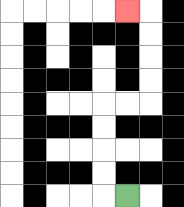{'start': '[5, 8]', 'end': '[5, 0]', 'path_directions': 'L,U,U,U,U,R,R,U,U,U,U,L', 'path_coordinates': '[[5, 8], [4, 8], [4, 7], [4, 6], [4, 5], [4, 4], [5, 4], [6, 4], [6, 3], [6, 2], [6, 1], [6, 0], [5, 0]]'}